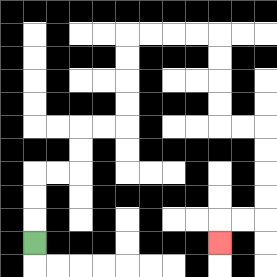{'start': '[1, 10]', 'end': '[9, 10]', 'path_directions': 'U,U,U,R,R,U,U,R,R,U,U,U,U,R,R,R,R,D,D,D,D,R,R,D,D,D,D,L,L,D', 'path_coordinates': '[[1, 10], [1, 9], [1, 8], [1, 7], [2, 7], [3, 7], [3, 6], [3, 5], [4, 5], [5, 5], [5, 4], [5, 3], [5, 2], [5, 1], [6, 1], [7, 1], [8, 1], [9, 1], [9, 2], [9, 3], [9, 4], [9, 5], [10, 5], [11, 5], [11, 6], [11, 7], [11, 8], [11, 9], [10, 9], [9, 9], [9, 10]]'}